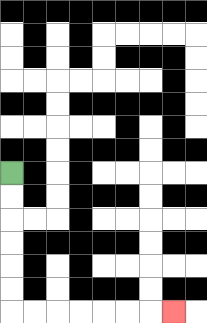{'start': '[0, 7]', 'end': '[7, 13]', 'path_directions': 'D,D,D,D,D,D,R,R,R,R,R,R,R', 'path_coordinates': '[[0, 7], [0, 8], [0, 9], [0, 10], [0, 11], [0, 12], [0, 13], [1, 13], [2, 13], [3, 13], [4, 13], [5, 13], [6, 13], [7, 13]]'}